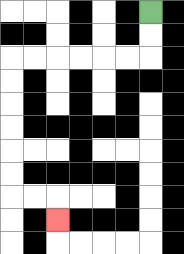{'start': '[6, 0]', 'end': '[2, 9]', 'path_directions': 'D,D,L,L,L,L,L,L,D,D,D,D,D,D,R,R,D', 'path_coordinates': '[[6, 0], [6, 1], [6, 2], [5, 2], [4, 2], [3, 2], [2, 2], [1, 2], [0, 2], [0, 3], [0, 4], [0, 5], [0, 6], [0, 7], [0, 8], [1, 8], [2, 8], [2, 9]]'}